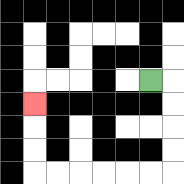{'start': '[6, 3]', 'end': '[1, 4]', 'path_directions': 'R,D,D,D,D,L,L,L,L,L,L,U,U,U', 'path_coordinates': '[[6, 3], [7, 3], [7, 4], [7, 5], [7, 6], [7, 7], [6, 7], [5, 7], [4, 7], [3, 7], [2, 7], [1, 7], [1, 6], [1, 5], [1, 4]]'}